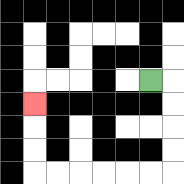{'start': '[6, 3]', 'end': '[1, 4]', 'path_directions': 'R,D,D,D,D,L,L,L,L,L,L,U,U,U', 'path_coordinates': '[[6, 3], [7, 3], [7, 4], [7, 5], [7, 6], [7, 7], [6, 7], [5, 7], [4, 7], [3, 7], [2, 7], [1, 7], [1, 6], [1, 5], [1, 4]]'}